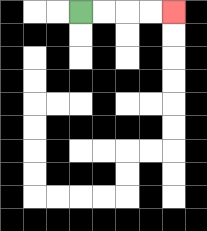{'start': '[3, 0]', 'end': '[7, 0]', 'path_directions': 'R,R,R,R', 'path_coordinates': '[[3, 0], [4, 0], [5, 0], [6, 0], [7, 0]]'}